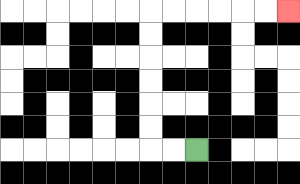{'start': '[8, 6]', 'end': '[12, 0]', 'path_directions': 'L,L,U,U,U,U,U,U,R,R,R,R,R,R', 'path_coordinates': '[[8, 6], [7, 6], [6, 6], [6, 5], [6, 4], [6, 3], [6, 2], [6, 1], [6, 0], [7, 0], [8, 0], [9, 0], [10, 0], [11, 0], [12, 0]]'}